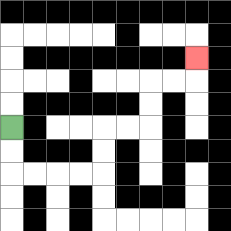{'start': '[0, 5]', 'end': '[8, 2]', 'path_directions': 'D,D,R,R,R,R,U,U,R,R,U,U,R,R,U', 'path_coordinates': '[[0, 5], [0, 6], [0, 7], [1, 7], [2, 7], [3, 7], [4, 7], [4, 6], [4, 5], [5, 5], [6, 5], [6, 4], [6, 3], [7, 3], [8, 3], [8, 2]]'}